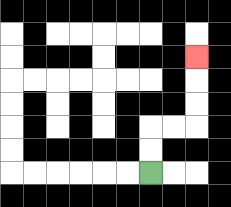{'start': '[6, 7]', 'end': '[8, 2]', 'path_directions': 'U,U,R,R,U,U,U', 'path_coordinates': '[[6, 7], [6, 6], [6, 5], [7, 5], [8, 5], [8, 4], [8, 3], [8, 2]]'}